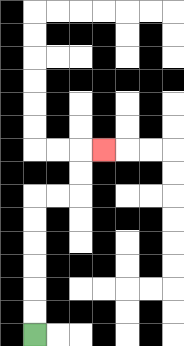{'start': '[1, 14]', 'end': '[4, 6]', 'path_directions': 'U,U,U,U,U,U,R,R,U,U,R', 'path_coordinates': '[[1, 14], [1, 13], [1, 12], [1, 11], [1, 10], [1, 9], [1, 8], [2, 8], [3, 8], [3, 7], [3, 6], [4, 6]]'}